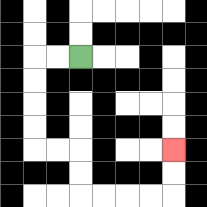{'start': '[3, 2]', 'end': '[7, 6]', 'path_directions': 'L,L,D,D,D,D,R,R,D,D,R,R,R,R,U,U', 'path_coordinates': '[[3, 2], [2, 2], [1, 2], [1, 3], [1, 4], [1, 5], [1, 6], [2, 6], [3, 6], [3, 7], [3, 8], [4, 8], [5, 8], [6, 8], [7, 8], [7, 7], [7, 6]]'}